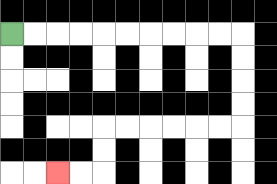{'start': '[0, 1]', 'end': '[2, 7]', 'path_directions': 'R,R,R,R,R,R,R,R,R,R,D,D,D,D,L,L,L,L,L,L,D,D,L,L', 'path_coordinates': '[[0, 1], [1, 1], [2, 1], [3, 1], [4, 1], [5, 1], [6, 1], [7, 1], [8, 1], [9, 1], [10, 1], [10, 2], [10, 3], [10, 4], [10, 5], [9, 5], [8, 5], [7, 5], [6, 5], [5, 5], [4, 5], [4, 6], [4, 7], [3, 7], [2, 7]]'}